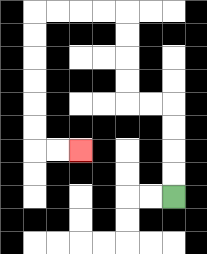{'start': '[7, 8]', 'end': '[3, 6]', 'path_directions': 'U,U,U,U,L,L,U,U,U,U,L,L,L,L,D,D,D,D,D,D,R,R', 'path_coordinates': '[[7, 8], [7, 7], [7, 6], [7, 5], [7, 4], [6, 4], [5, 4], [5, 3], [5, 2], [5, 1], [5, 0], [4, 0], [3, 0], [2, 0], [1, 0], [1, 1], [1, 2], [1, 3], [1, 4], [1, 5], [1, 6], [2, 6], [3, 6]]'}